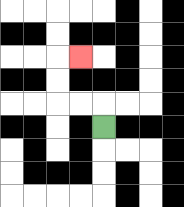{'start': '[4, 5]', 'end': '[3, 2]', 'path_directions': 'U,L,L,U,U,R', 'path_coordinates': '[[4, 5], [4, 4], [3, 4], [2, 4], [2, 3], [2, 2], [3, 2]]'}